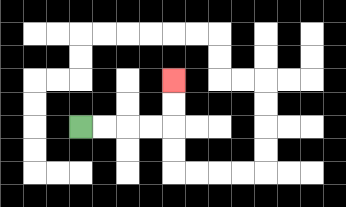{'start': '[3, 5]', 'end': '[7, 3]', 'path_directions': 'R,R,R,R,U,U', 'path_coordinates': '[[3, 5], [4, 5], [5, 5], [6, 5], [7, 5], [7, 4], [7, 3]]'}